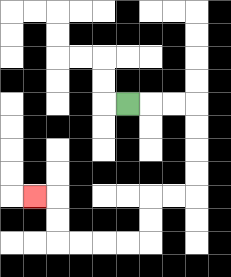{'start': '[5, 4]', 'end': '[1, 8]', 'path_directions': 'R,R,R,D,D,D,D,L,L,D,D,L,L,L,L,U,U,L', 'path_coordinates': '[[5, 4], [6, 4], [7, 4], [8, 4], [8, 5], [8, 6], [8, 7], [8, 8], [7, 8], [6, 8], [6, 9], [6, 10], [5, 10], [4, 10], [3, 10], [2, 10], [2, 9], [2, 8], [1, 8]]'}